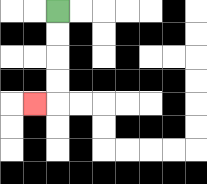{'start': '[2, 0]', 'end': '[1, 4]', 'path_directions': 'D,D,D,D,L', 'path_coordinates': '[[2, 0], [2, 1], [2, 2], [2, 3], [2, 4], [1, 4]]'}